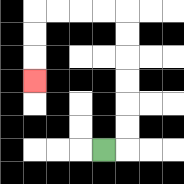{'start': '[4, 6]', 'end': '[1, 3]', 'path_directions': 'R,U,U,U,U,U,U,L,L,L,L,D,D,D', 'path_coordinates': '[[4, 6], [5, 6], [5, 5], [5, 4], [5, 3], [5, 2], [5, 1], [5, 0], [4, 0], [3, 0], [2, 0], [1, 0], [1, 1], [1, 2], [1, 3]]'}